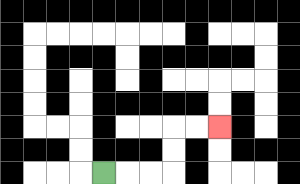{'start': '[4, 7]', 'end': '[9, 5]', 'path_directions': 'R,R,R,U,U,R,R', 'path_coordinates': '[[4, 7], [5, 7], [6, 7], [7, 7], [7, 6], [7, 5], [8, 5], [9, 5]]'}